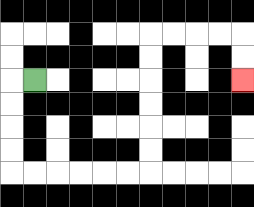{'start': '[1, 3]', 'end': '[10, 3]', 'path_directions': 'L,D,D,D,D,R,R,R,R,R,R,U,U,U,U,U,U,R,R,R,R,D,D', 'path_coordinates': '[[1, 3], [0, 3], [0, 4], [0, 5], [0, 6], [0, 7], [1, 7], [2, 7], [3, 7], [4, 7], [5, 7], [6, 7], [6, 6], [6, 5], [6, 4], [6, 3], [6, 2], [6, 1], [7, 1], [8, 1], [9, 1], [10, 1], [10, 2], [10, 3]]'}